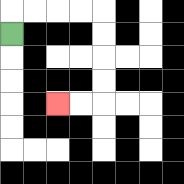{'start': '[0, 1]', 'end': '[2, 4]', 'path_directions': 'U,R,R,R,R,D,D,D,D,L,L', 'path_coordinates': '[[0, 1], [0, 0], [1, 0], [2, 0], [3, 0], [4, 0], [4, 1], [4, 2], [4, 3], [4, 4], [3, 4], [2, 4]]'}